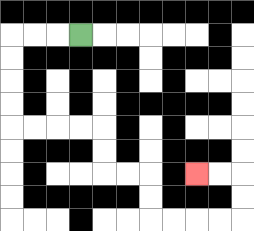{'start': '[3, 1]', 'end': '[8, 7]', 'path_directions': 'L,L,L,D,D,D,D,R,R,R,R,D,D,R,R,D,D,R,R,R,R,U,U,L,L', 'path_coordinates': '[[3, 1], [2, 1], [1, 1], [0, 1], [0, 2], [0, 3], [0, 4], [0, 5], [1, 5], [2, 5], [3, 5], [4, 5], [4, 6], [4, 7], [5, 7], [6, 7], [6, 8], [6, 9], [7, 9], [8, 9], [9, 9], [10, 9], [10, 8], [10, 7], [9, 7], [8, 7]]'}